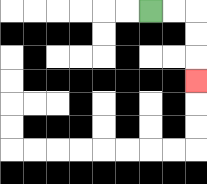{'start': '[6, 0]', 'end': '[8, 3]', 'path_directions': 'R,R,D,D,D', 'path_coordinates': '[[6, 0], [7, 0], [8, 0], [8, 1], [8, 2], [8, 3]]'}